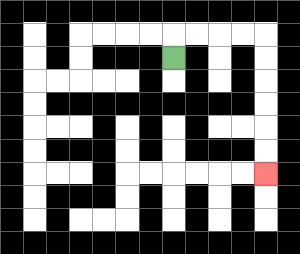{'start': '[7, 2]', 'end': '[11, 7]', 'path_directions': 'U,R,R,R,R,D,D,D,D,D,D', 'path_coordinates': '[[7, 2], [7, 1], [8, 1], [9, 1], [10, 1], [11, 1], [11, 2], [11, 3], [11, 4], [11, 5], [11, 6], [11, 7]]'}